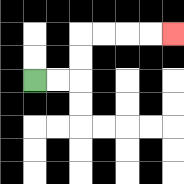{'start': '[1, 3]', 'end': '[7, 1]', 'path_directions': 'R,R,U,U,R,R,R,R', 'path_coordinates': '[[1, 3], [2, 3], [3, 3], [3, 2], [3, 1], [4, 1], [5, 1], [6, 1], [7, 1]]'}